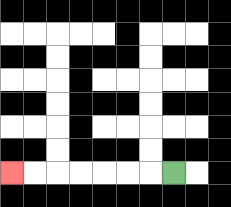{'start': '[7, 7]', 'end': '[0, 7]', 'path_directions': 'L,L,L,L,L,L,L', 'path_coordinates': '[[7, 7], [6, 7], [5, 7], [4, 7], [3, 7], [2, 7], [1, 7], [0, 7]]'}